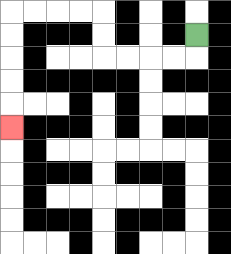{'start': '[8, 1]', 'end': '[0, 5]', 'path_directions': 'D,L,L,L,L,U,U,L,L,L,L,D,D,D,D,D', 'path_coordinates': '[[8, 1], [8, 2], [7, 2], [6, 2], [5, 2], [4, 2], [4, 1], [4, 0], [3, 0], [2, 0], [1, 0], [0, 0], [0, 1], [0, 2], [0, 3], [0, 4], [0, 5]]'}